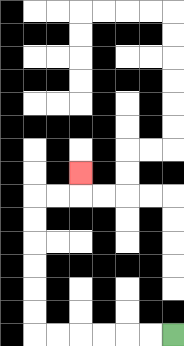{'start': '[7, 14]', 'end': '[3, 7]', 'path_directions': 'L,L,L,L,L,L,U,U,U,U,U,U,R,R,U', 'path_coordinates': '[[7, 14], [6, 14], [5, 14], [4, 14], [3, 14], [2, 14], [1, 14], [1, 13], [1, 12], [1, 11], [1, 10], [1, 9], [1, 8], [2, 8], [3, 8], [3, 7]]'}